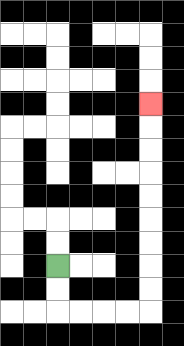{'start': '[2, 11]', 'end': '[6, 4]', 'path_directions': 'D,D,R,R,R,R,U,U,U,U,U,U,U,U,U', 'path_coordinates': '[[2, 11], [2, 12], [2, 13], [3, 13], [4, 13], [5, 13], [6, 13], [6, 12], [6, 11], [6, 10], [6, 9], [6, 8], [6, 7], [6, 6], [6, 5], [6, 4]]'}